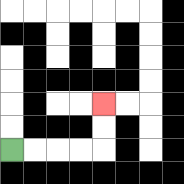{'start': '[0, 6]', 'end': '[4, 4]', 'path_directions': 'R,R,R,R,U,U', 'path_coordinates': '[[0, 6], [1, 6], [2, 6], [3, 6], [4, 6], [4, 5], [4, 4]]'}